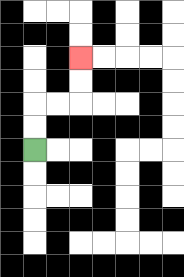{'start': '[1, 6]', 'end': '[3, 2]', 'path_directions': 'U,U,R,R,U,U', 'path_coordinates': '[[1, 6], [1, 5], [1, 4], [2, 4], [3, 4], [3, 3], [3, 2]]'}